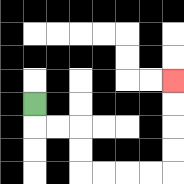{'start': '[1, 4]', 'end': '[7, 3]', 'path_directions': 'D,R,R,D,D,R,R,R,R,U,U,U,U', 'path_coordinates': '[[1, 4], [1, 5], [2, 5], [3, 5], [3, 6], [3, 7], [4, 7], [5, 7], [6, 7], [7, 7], [7, 6], [7, 5], [7, 4], [7, 3]]'}